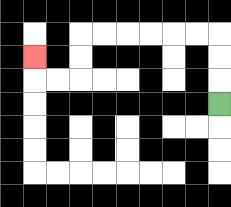{'start': '[9, 4]', 'end': '[1, 2]', 'path_directions': 'U,U,U,L,L,L,L,L,L,D,D,L,L,U', 'path_coordinates': '[[9, 4], [9, 3], [9, 2], [9, 1], [8, 1], [7, 1], [6, 1], [5, 1], [4, 1], [3, 1], [3, 2], [3, 3], [2, 3], [1, 3], [1, 2]]'}